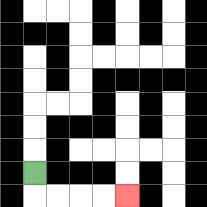{'start': '[1, 7]', 'end': '[5, 8]', 'path_directions': 'D,R,R,R,R', 'path_coordinates': '[[1, 7], [1, 8], [2, 8], [3, 8], [4, 8], [5, 8]]'}